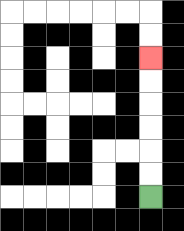{'start': '[6, 8]', 'end': '[6, 2]', 'path_directions': 'U,U,U,U,U,U', 'path_coordinates': '[[6, 8], [6, 7], [6, 6], [6, 5], [6, 4], [6, 3], [6, 2]]'}